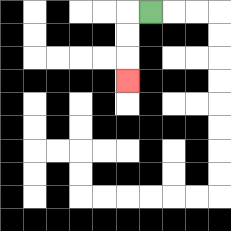{'start': '[6, 0]', 'end': '[5, 3]', 'path_directions': 'L,D,D,D', 'path_coordinates': '[[6, 0], [5, 0], [5, 1], [5, 2], [5, 3]]'}